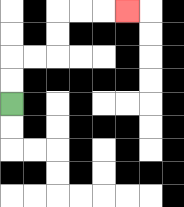{'start': '[0, 4]', 'end': '[5, 0]', 'path_directions': 'U,U,R,R,U,U,R,R,R', 'path_coordinates': '[[0, 4], [0, 3], [0, 2], [1, 2], [2, 2], [2, 1], [2, 0], [3, 0], [4, 0], [5, 0]]'}